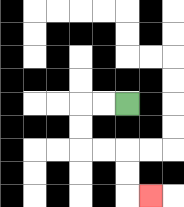{'start': '[5, 4]', 'end': '[6, 8]', 'path_directions': 'L,L,D,D,R,R,D,D,R', 'path_coordinates': '[[5, 4], [4, 4], [3, 4], [3, 5], [3, 6], [4, 6], [5, 6], [5, 7], [5, 8], [6, 8]]'}